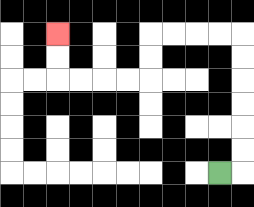{'start': '[9, 7]', 'end': '[2, 1]', 'path_directions': 'R,U,U,U,U,U,U,L,L,L,L,D,D,L,L,L,L,U,U', 'path_coordinates': '[[9, 7], [10, 7], [10, 6], [10, 5], [10, 4], [10, 3], [10, 2], [10, 1], [9, 1], [8, 1], [7, 1], [6, 1], [6, 2], [6, 3], [5, 3], [4, 3], [3, 3], [2, 3], [2, 2], [2, 1]]'}